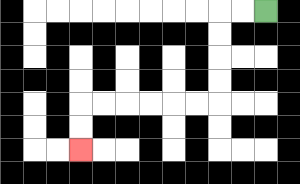{'start': '[11, 0]', 'end': '[3, 6]', 'path_directions': 'L,L,D,D,D,D,L,L,L,L,L,L,D,D', 'path_coordinates': '[[11, 0], [10, 0], [9, 0], [9, 1], [9, 2], [9, 3], [9, 4], [8, 4], [7, 4], [6, 4], [5, 4], [4, 4], [3, 4], [3, 5], [3, 6]]'}